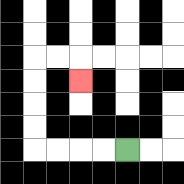{'start': '[5, 6]', 'end': '[3, 3]', 'path_directions': 'L,L,L,L,U,U,U,U,R,R,D', 'path_coordinates': '[[5, 6], [4, 6], [3, 6], [2, 6], [1, 6], [1, 5], [1, 4], [1, 3], [1, 2], [2, 2], [3, 2], [3, 3]]'}